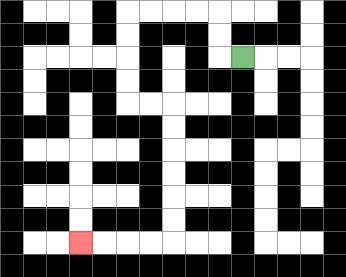{'start': '[10, 2]', 'end': '[3, 10]', 'path_directions': 'L,U,U,L,L,L,L,D,D,D,D,R,R,D,D,D,D,D,D,L,L,L,L', 'path_coordinates': '[[10, 2], [9, 2], [9, 1], [9, 0], [8, 0], [7, 0], [6, 0], [5, 0], [5, 1], [5, 2], [5, 3], [5, 4], [6, 4], [7, 4], [7, 5], [7, 6], [7, 7], [7, 8], [7, 9], [7, 10], [6, 10], [5, 10], [4, 10], [3, 10]]'}